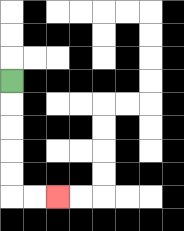{'start': '[0, 3]', 'end': '[2, 8]', 'path_directions': 'D,D,D,D,D,R,R', 'path_coordinates': '[[0, 3], [0, 4], [0, 5], [0, 6], [0, 7], [0, 8], [1, 8], [2, 8]]'}